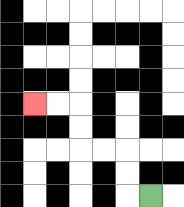{'start': '[6, 8]', 'end': '[1, 4]', 'path_directions': 'L,U,U,L,L,U,U,L,L', 'path_coordinates': '[[6, 8], [5, 8], [5, 7], [5, 6], [4, 6], [3, 6], [3, 5], [3, 4], [2, 4], [1, 4]]'}